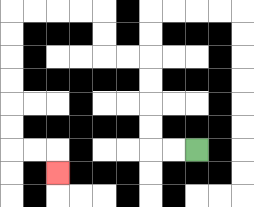{'start': '[8, 6]', 'end': '[2, 7]', 'path_directions': 'L,L,U,U,U,U,L,L,U,U,L,L,L,L,D,D,D,D,D,D,R,R,D', 'path_coordinates': '[[8, 6], [7, 6], [6, 6], [6, 5], [6, 4], [6, 3], [6, 2], [5, 2], [4, 2], [4, 1], [4, 0], [3, 0], [2, 0], [1, 0], [0, 0], [0, 1], [0, 2], [0, 3], [0, 4], [0, 5], [0, 6], [1, 6], [2, 6], [2, 7]]'}